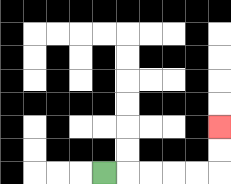{'start': '[4, 7]', 'end': '[9, 5]', 'path_directions': 'R,R,R,R,R,U,U', 'path_coordinates': '[[4, 7], [5, 7], [6, 7], [7, 7], [8, 7], [9, 7], [9, 6], [9, 5]]'}